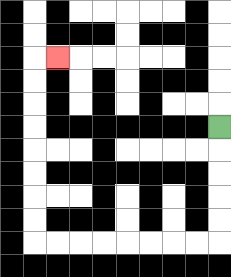{'start': '[9, 5]', 'end': '[2, 2]', 'path_directions': 'D,D,D,D,D,L,L,L,L,L,L,L,L,U,U,U,U,U,U,U,U,R', 'path_coordinates': '[[9, 5], [9, 6], [9, 7], [9, 8], [9, 9], [9, 10], [8, 10], [7, 10], [6, 10], [5, 10], [4, 10], [3, 10], [2, 10], [1, 10], [1, 9], [1, 8], [1, 7], [1, 6], [1, 5], [1, 4], [1, 3], [1, 2], [2, 2]]'}